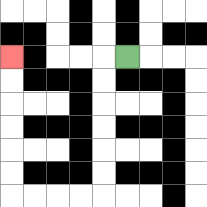{'start': '[5, 2]', 'end': '[0, 2]', 'path_directions': 'L,D,D,D,D,D,D,L,L,L,L,U,U,U,U,U,U', 'path_coordinates': '[[5, 2], [4, 2], [4, 3], [4, 4], [4, 5], [4, 6], [4, 7], [4, 8], [3, 8], [2, 8], [1, 8], [0, 8], [0, 7], [0, 6], [0, 5], [0, 4], [0, 3], [0, 2]]'}